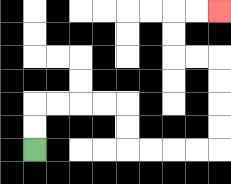{'start': '[1, 6]', 'end': '[9, 0]', 'path_directions': 'U,U,R,R,R,R,D,D,R,R,R,R,U,U,U,U,L,L,U,U,R,R', 'path_coordinates': '[[1, 6], [1, 5], [1, 4], [2, 4], [3, 4], [4, 4], [5, 4], [5, 5], [5, 6], [6, 6], [7, 6], [8, 6], [9, 6], [9, 5], [9, 4], [9, 3], [9, 2], [8, 2], [7, 2], [7, 1], [7, 0], [8, 0], [9, 0]]'}